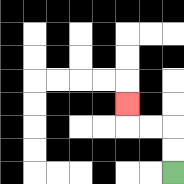{'start': '[7, 7]', 'end': '[5, 4]', 'path_directions': 'U,U,L,L,U', 'path_coordinates': '[[7, 7], [7, 6], [7, 5], [6, 5], [5, 5], [5, 4]]'}